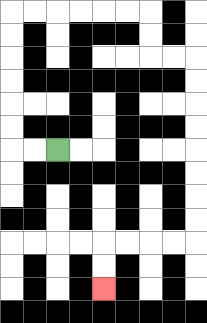{'start': '[2, 6]', 'end': '[4, 12]', 'path_directions': 'L,L,U,U,U,U,U,U,R,R,R,R,R,R,D,D,R,R,D,D,D,D,D,D,D,D,L,L,L,L,D,D', 'path_coordinates': '[[2, 6], [1, 6], [0, 6], [0, 5], [0, 4], [0, 3], [0, 2], [0, 1], [0, 0], [1, 0], [2, 0], [3, 0], [4, 0], [5, 0], [6, 0], [6, 1], [6, 2], [7, 2], [8, 2], [8, 3], [8, 4], [8, 5], [8, 6], [8, 7], [8, 8], [8, 9], [8, 10], [7, 10], [6, 10], [5, 10], [4, 10], [4, 11], [4, 12]]'}